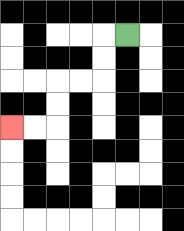{'start': '[5, 1]', 'end': '[0, 5]', 'path_directions': 'L,D,D,L,L,D,D,L,L', 'path_coordinates': '[[5, 1], [4, 1], [4, 2], [4, 3], [3, 3], [2, 3], [2, 4], [2, 5], [1, 5], [0, 5]]'}